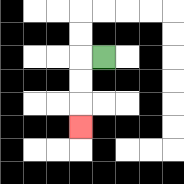{'start': '[4, 2]', 'end': '[3, 5]', 'path_directions': 'L,D,D,D', 'path_coordinates': '[[4, 2], [3, 2], [3, 3], [3, 4], [3, 5]]'}